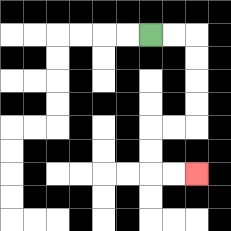{'start': '[6, 1]', 'end': '[8, 7]', 'path_directions': 'R,R,D,D,D,D,L,L,D,D,R,R', 'path_coordinates': '[[6, 1], [7, 1], [8, 1], [8, 2], [8, 3], [8, 4], [8, 5], [7, 5], [6, 5], [6, 6], [6, 7], [7, 7], [8, 7]]'}